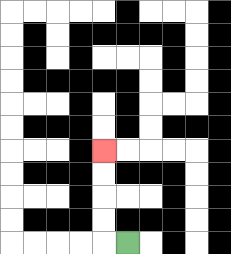{'start': '[5, 10]', 'end': '[4, 6]', 'path_directions': 'L,U,U,U,U', 'path_coordinates': '[[5, 10], [4, 10], [4, 9], [4, 8], [4, 7], [4, 6]]'}